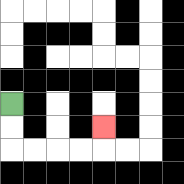{'start': '[0, 4]', 'end': '[4, 5]', 'path_directions': 'D,D,R,R,R,R,U', 'path_coordinates': '[[0, 4], [0, 5], [0, 6], [1, 6], [2, 6], [3, 6], [4, 6], [4, 5]]'}